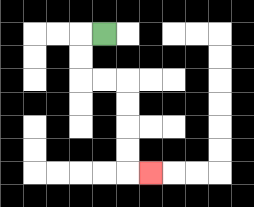{'start': '[4, 1]', 'end': '[6, 7]', 'path_directions': 'L,D,D,R,R,D,D,D,D,R', 'path_coordinates': '[[4, 1], [3, 1], [3, 2], [3, 3], [4, 3], [5, 3], [5, 4], [5, 5], [5, 6], [5, 7], [6, 7]]'}